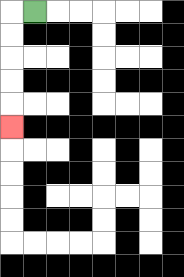{'start': '[1, 0]', 'end': '[0, 5]', 'path_directions': 'L,D,D,D,D,D', 'path_coordinates': '[[1, 0], [0, 0], [0, 1], [0, 2], [0, 3], [0, 4], [0, 5]]'}